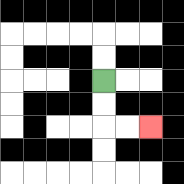{'start': '[4, 3]', 'end': '[6, 5]', 'path_directions': 'D,D,R,R', 'path_coordinates': '[[4, 3], [4, 4], [4, 5], [5, 5], [6, 5]]'}